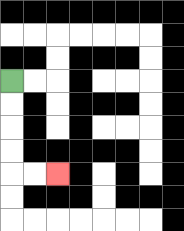{'start': '[0, 3]', 'end': '[2, 7]', 'path_directions': 'D,D,D,D,R,R', 'path_coordinates': '[[0, 3], [0, 4], [0, 5], [0, 6], [0, 7], [1, 7], [2, 7]]'}